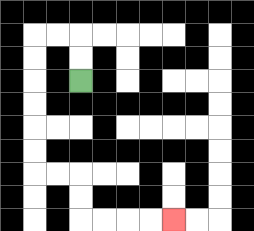{'start': '[3, 3]', 'end': '[7, 9]', 'path_directions': 'U,U,L,L,D,D,D,D,D,D,R,R,D,D,R,R,R,R', 'path_coordinates': '[[3, 3], [3, 2], [3, 1], [2, 1], [1, 1], [1, 2], [1, 3], [1, 4], [1, 5], [1, 6], [1, 7], [2, 7], [3, 7], [3, 8], [3, 9], [4, 9], [5, 9], [6, 9], [7, 9]]'}